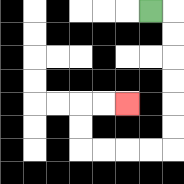{'start': '[6, 0]', 'end': '[5, 4]', 'path_directions': 'R,D,D,D,D,D,D,L,L,L,L,U,U,R,R', 'path_coordinates': '[[6, 0], [7, 0], [7, 1], [7, 2], [7, 3], [7, 4], [7, 5], [7, 6], [6, 6], [5, 6], [4, 6], [3, 6], [3, 5], [3, 4], [4, 4], [5, 4]]'}